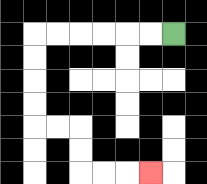{'start': '[7, 1]', 'end': '[6, 7]', 'path_directions': 'L,L,L,L,L,L,D,D,D,D,R,R,D,D,R,R,R', 'path_coordinates': '[[7, 1], [6, 1], [5, 1], [4, 1], [3, 1], [2, 1], [1, 1], [1, 2], [1, 3], [1, 4], [1, 5], [2, 5], [3, 5], [3, 6], [3, 7], [4, 7], [5, 7], [6, 7]]'}